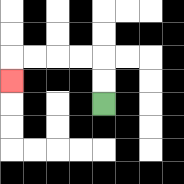{'start': '[4, 4]', 'end': '[0, 3]', 'path_directions': 'U,U,L,L,L,L,D', 'path_coordinates': '[[4, 4], [4, 3], [4, 2], [3, 2], [2, 2], [1, 2], [0, 2], [0, 3]]'}